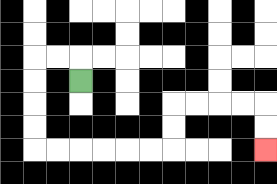{'start': '[3, 3]', 'end': '[11, 6]', 'path_directions': 'U,L,L,D,D,D,D,R,R,R,R,R,R,U,U,R,R,R,R,D,D', 'path_coordinates': '[[3, 3], [3, 2], [2, 2], [1, 2], [1, 3], [1, 4], [1, 5], [1, 6], [2, 6], [3, 6], [4, 6], [5, 6], [6, 6], [7, 6], [7, 5], [7, 4], [8, 4], [9, 4], [10, 4], [11, 4], [11, 5], [11, 6]]'}